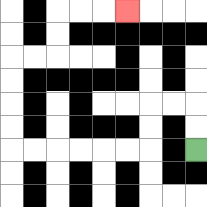{'start': '[8, 6]', 'end': '[5, 0]', 'path_directions': 'U,U,L,L,D,D,L,L,L,L,L,L,U,U,U,U,R,R,U,U,R,R,R', 'path_coordinates': '[[8, 6], [8, 5], [8, 4], [7, 4], [6, 4], [6, 5], [6, 6], [5, 6], [4, 6], [3, 6], [2, 6], [1, 6], [0, 6], [0, 5], [0, 4], [0, 3], [0, 2], [1, 2], [2, 2], [2, 1], [2, 0], [3, 0], [4, 0], [5, 0]]'}